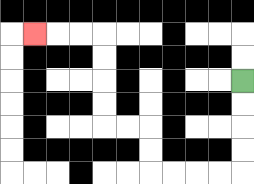{'start': '[10, 3]', 'end': '[1, 1]', 'path_directions': 'D,D,D,D,L,L,L,L,U,U,L,L,U,U,U,U,L,L,L', 'path_coordinates': '[[10, 3], [10, 4], [10, 5], [10, 6], [10, 7], [9, 7], [8, 7], [7, 7], [6, 7], [6, 6], [6, 5], [5, 5], [4, 5], [4, 4], [4, 3], [4, 2], [4, 1], [3, 1], [2, 1], [1, 1]]'}